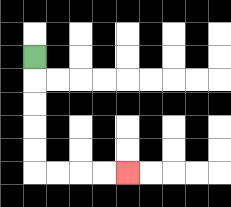{'start': '[1, 2]', 'end': '[5, 7]', 'path_directions': 'D,D,D,D,D,R,R,R,R', 'path_coordinates': '[[1, 2], [1, 3], [1, 4], [1, 5], [1, 6], [1, 7], [2, 7], [3, 7], [4, 7], [5, 7]]'}